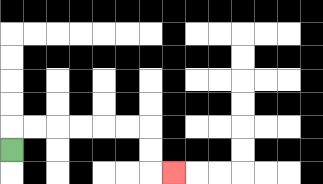{'start': '[0, 6]', 'end': '[7, 7]', 'path_directions': 'U,R,R,R,R,R,R,D,D,R', 'path_coordinates': '[[0, 6], [0, 5], [1, 5], [2, 5], [3, 5], [4, 5], [5, 5], [6, 5], [6, 6], [6, 7], [7, 7]]'}